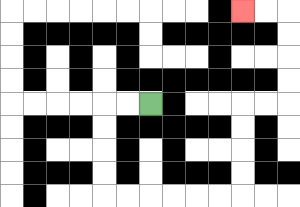{'start': '[6, 4]', 'end': '[10, 0]', 'path_directions': 'L,L,D,D,D,D,R,R,R,R,R,R,U,U,U,U,R,R,U,U,U,U,L,L', 'path_coordinates': '[[6, 4], [5, 4], [4, 4], [4, 5], [4, 6], [4, 7], [4, 8], [5, 8], [6, 8], [7, 8], [8, 8], [9, 8], [10, 8], [10, 7], [10, 6], [10, 5], [10, 4], [11, 4], [12, 4], [12, 3], [12, 2], [12, 1], [12, 0], [11, 0], [10, 0]]'}